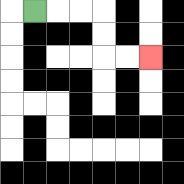{'start': '[1, 0]', 'end': '[6, 2]', 'path_directions': 'R,R,R,D,D,R,R', 'path_coordinates': '[[1, 0], [2, 0], [3, 0], [4, 0], [4, 1], [4, 2], [5, 2], [6, 2]]'}